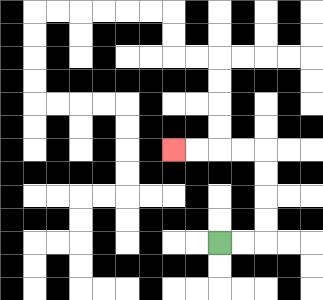{'start': '[9, 10]', 'end': '[7, 6]', 'path_directions': 'R,R,U,U,U,U,L,L,L,L', 'path_coordinates': '[[9, 10], [10, 10], [11, 10], [11, 9], [11, 8], [11, 7], [11, 6], [10, 6], [9, 6], [8, 6], [7, 6]]'}